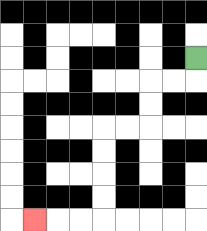{'start': '[8, 2]', 'end': '[1, 9]', 'path_directions': 'D,L,L,D,D,L,L,D,D,D,D,L,L,L', 'path_coordinates': '[[8, 2], [8, 3], [7, 3], [6, 3], [6, 4], [6, 5], [5, 5], [4, 5], [4, 6], [4, 7], [4, 8], [4, 9], [3, 9], [2, 9], [1, 9]]'}